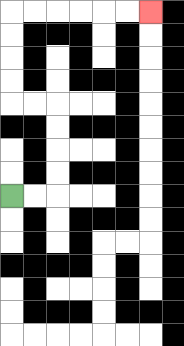{'start': '[0, 8]', 'end': '[6, 0]', 'path_directions': 'R,R,U,U,U,U,L,L,U,U,U,U,R,R,R,R,R,R', 'path_coordinates': '[[0, 8], [1, 8], [2, 8], [2, 7], [2, 6], [2, 5], [2, 4], [1, 4], [0, 4], [0, 3], [0, 2], [0, 1], [0, 0], [1, 0], [2, 0], [3, 0], [4, 0], [5, 0], [6, 0]]'}